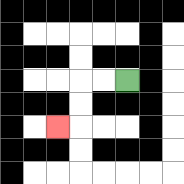{'start': '[5, 3]', 'end': '[2, 5]', 'path_directions': 'L,L,D,D,L', 'path_coordinates': '[[5, 3], [4, 3], [3, 3], [3, 4], [3, 5], [2, 5]]'}